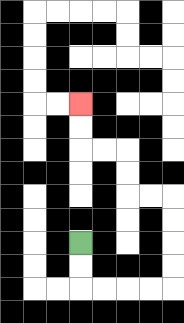{'start': '[3, 10]', 'end': '[3, 4]', 'path_directions': 'D,D,R,R,R,R,U,U,U,U,L,L,U,U,L,L,U,U', 'path_coordinates': '[[3, 10], [3, 11], [3, 12], [4, 12], [5, 12], [6, 12], [7, 12], [7, 11], [7, 10], [7, 9], [7, 8], [6, 8], [5, 8], [5, 7], [5, 6], [4, 6], [3, 6], [3, 5], [3, 4]]'}